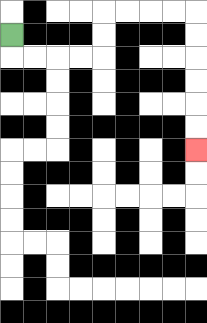{'start': '[0, 1]', 'end': '[8, 6]', 'path_directions': 'D,R,R,R,R,U,U,R,R,R,R,D,D,D,D,D,D', 'path_coordinates': '[[0, 1], [0, 2], [1, 2], [2, 2], [3, 2], [4, 2], [4, 1], [4, 0], [5, 0], [6, 0], [7, 0], [8, 0], [8, 1], [8, 2], [8, 3], [8, 4], [8, 5], [8, 6]]'}